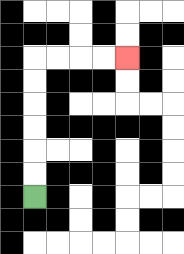{'start': '[1, 8]', 'end': '[5, 2]', 'path_directions': 'U,U,U,U,U,U,R,R,R,R', 'path_coordinates': '[[1, 8], [1, 7], [1, 6], [1, 5], [1, 4], [1, 3], [1, 2], [2, 2], [3, 2], [4, 2], [5, 2]]'}